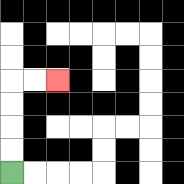{'start': '[0, 7]', 'end': '[2, 3]', 'path_directions': 'U,U,U,U,R,R', 'path_coordinates': '[[0, 7], [0, 6], [0, 5], [0, 4], [0, 3], [1, 3], [2, 3]]'}